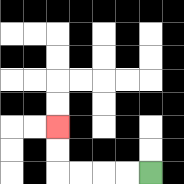{'start': '[6, 7]', 'end': '[2, 5]', 'path_directions': 'L,L,L,L,U,U', 'path_coordinates': '[[6, 7], [5, 7], [4, 7], [3, 7], [2, 7], [2, 6], [2, 5]]'}